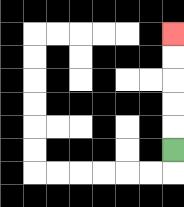{'start': '[7, 6]', 'end': '[7, 1]', 'path_directions': 'U,U,U,U,U', 'path_coordinates': '[[7, 6], [7, 5], [7, 4], [7, 3], [7, 2], [7, 1]]'}